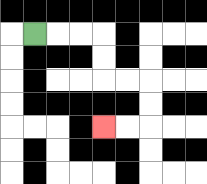{'start': '[1, 1]', 'end': '[4, 5]', 'path_directions': 'R,R,R,D,D,R,R,D,D,L,L', 'path_coordinates': '[[1, 1], [2, 1], [3, 1], [4, 1], [4, 2], [4, 3], [5, 3], [6, 3], [6, 4], [6, 5], [5, 5], [4, 5]]'}